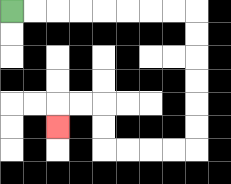{'start': '[0, 0]', 'end': '[2, 5]', 'path_directions': 'R,R,R,R,R,R,R,R,D,D,D,D,D,D,L,L,L,L,U,U,L,L,D', 'path_coordinates': '[[0, 0], [1, 0], [2, 0], [3, 0], [4, 0], [5, 0], [6, 0], [7, 0], [8, 0], [8, 1], [8, 2], [8, 3], [8, 4], [8, 5], [8, 6], [7, 6], [6, 6], [5, 6], [4, 6], [4, 5], [4, 4], [3, 4], [2, 4], [2, 5]]'}